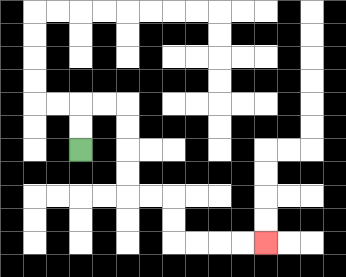{'start': '[3, 6]', 'end': '[11, 10]', 'path_directions': 'U,U,R,R,D,D,D,D,R,R,D,D,R,R,R,R', 'path_coordinates': '[[3, 6], [3, 5], [3, 4], [4, 4], [5, 4], [5, 5], [5, 6], [5, 7], [5, 8], [6, 8], [7, 8], [7, 9], [7, 10], [8, 10], [9, 10], [10, 10], [11, 10]]'}